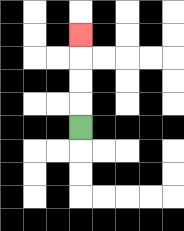{'start': '[3, 5]', 'end': '[3, 1]', 'path_directions': 'U,U,U,U', 'path_coordinates': '[[3, 5], [3, 4], [3, 3], [3, 2], [3, 1]]'}